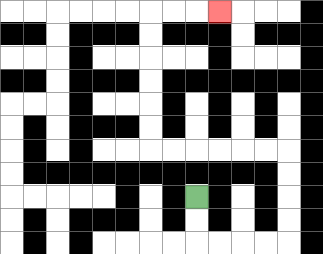{'start': '[8, 8]', 'end': '[9, 0]', 'path_directions': 'D,D,R,R,R,R,U,U,U,U,L,L,L,L,L,L,U,U,U,U,U,U,R,R,R', 'path_coordinates': '[[8, 8], [8, 9], [8, 10], [9, 10], [10, 10], [11, 10], [12, 10], [12, 9], [12, 8], [12, 7], [12, 6], [11, 6], [10, 6], [9, 6], [8, 6], [7, 6], [6, 6], [6, 5], [6, 4], [6, 3], [6, 2], [6, 1], [6, 0], [7, 0], [8, 0], [9, 0]]'}